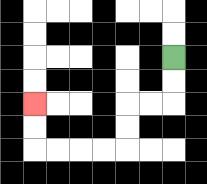{'start': '[7, 2]', 'end': '[1, 4]', 'path_directions': 'D,D,L,L,D,D,L,L,L,L,U,U', 'path_coordinates': '[[7, 2], [7, 3], [7, 4], [6, 4], [5, 4], [5, 5], [5, 6], [4, 6], [3, 6], [2, 6], [1, 6], [1, 5], [1, 4]]'}